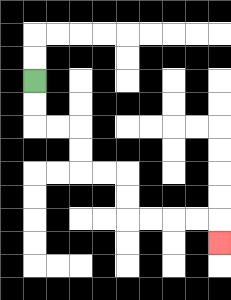{'start': '[1, 3]', 'end': '[9, 10]', 'path_directions': 'D,D,R,R,D,D,R,R,D,D,R,R,R,R,D', 'path_coordinates': '[[1, 3], [1, 4], [1, 5], [2, 5], [3, 5], [3, 6], [3, 7], [4, 7], [5, 7], [5, 8], [5, 9], [6, 9], [7, 9], [8, 9], [9, 9], [9, 10]]'}